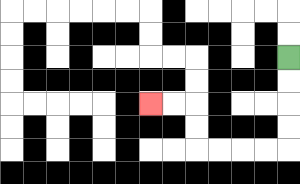{'start': '[12, 2]', 'end': '[6, 4]', 'path_directions': 'D,D,D,D,L,L,L,L,U,U,L,L', 'path_coordinates': '[[12, 2], [12, 3], [12, 4], [12, 5], [12, 6], [11, 6], [10, 6], [9, 6], [8, 6], [8, 5], [8, 4], [7, 4], [6, 4]]'}